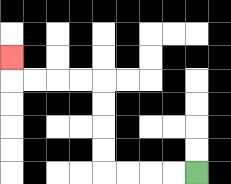{'start': '[8, 7]', 'end': '[0, 2]', 'path_directions': 'L,L,L,L,U,U,U,U,L,L,L,L,U', 'path_coordinates': '[[8, 7], [7, 7], [6, 7], [5, 7], [4, 7], [4, 6], [4, 5], [4, 4], [4, 3], [3, 3], [2, 3], [1, 3], [0, 3], [0, 2]]'}